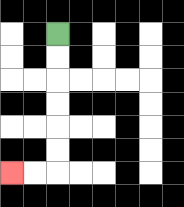{'start': '[2, 1]', 'end': '[0, 7]', 'path_directions': 'D,D,D,D,D,D,L,L', 'path_coordinates': '[[2, 1], [2, 2], [2, 3], [2, 4], [2, 5], [2, 6], [2, 7], [1, 7], [0, 7]]'}